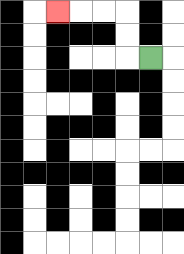{'start': '[6, 2]', 'end': '[2, 0]', 'path_directions': 'L,U,U,L,L,L', 'path_coordinates': '[[6, 2], [5, 2], [5, 1], [5, 0], [4, 0], [3, 0], [2, 0]]'}